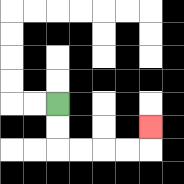{'start': '[2, 4]', 'end': '[6, 5]', 'path_directions': 'D,D,R,R,R,R,U', 'path_coordinates': '[[2, 4], [2, 5], [2, 6], [3, 6], [4, 6], [5, 6], [6, 6], [6, 5]]'}